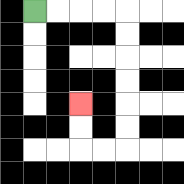{'start': '[1, 0]', 'end': '[3, 4]', 'path_directions': 'R,R,R,R,D,D,D,D,D,D,L,L,U,U', 'path_coordinates': '[[1, 0], [2, 0], [3, 0], [4, 0], [5, 0], [5, 1], [5, 2], [5, 3], [5, 4], [5, 5], [5, 6], [4, 6], [3, 6], [3, 5], [3, 4]]'}